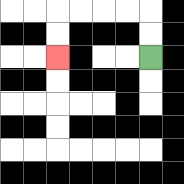{'start': '[6, 2]', 'end': '[2, 2]', 'path_directions': 'U,U,L,L,L,L,D,D', 'path_coordinates': '[[6, 2], [6, 1], [6, 0], [5, 0], [4, 0], [3, 0], [2, 0], [2, 1], [2, 2]]'}